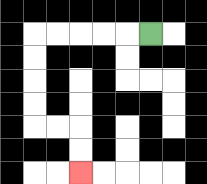{'start': '[6, 1]', 'end': '[3, 7]', 'path_directions': 'L,L,L,L,L,D,D,D,D,R,R,D,D', 'path_coordinates': '[[6, 1], [5, 1], [4, 1], [3, 1], [2, 1], [1, 1], [1, 2], [1, 3], [1, 4], [1, 5], [2, 5], [3, 5], [3, 6], [3, 7]]'}